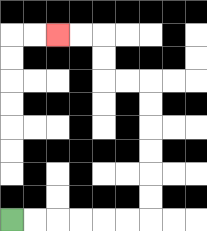{'start': '[0, 9]', 'end': '[2, 1]', 'path_directions': 'R,R,R,R,R,R,U,U,U,U,U,U,L,L,U,U,L,L', 'path_coordinates': '[[0, 9], [1, 9], [2, 9], [3, 9], [4, 9], [5, 9], [6, 9], [6, 8], [6, 7], [6, 6], [6, 5], [6, 4], [6, 3], [5, 3], [4, 3], [4, 2], [4, 1], [3, 1], [2, 1]]'}